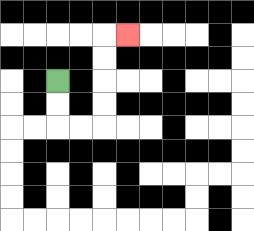{'start': '[2, 3]', 'end': '[5, 1]', 'path_directions': 'D,D,R,R,U,U,U,U,R', 'path_coordinates': '[[2, 3], [2, 4], [2, 5], [3, 5], [4, 5], [4, 4], [4, 3], [4, 2], [4, 1], [5, 1]]'}